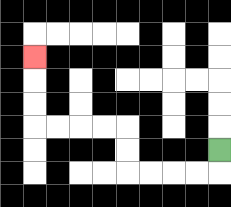{'start': '[9, 6]', 'end': '[1, 2]', 'path_directions': 'D,L,L,L,L,U,U,L,L,L,L,U,U,U', 'path_coordinates': '[[9, 6], [9, 7], [8, 7], [7, 7], [6, 7], [5, 7], [5, 6], [5, 5], [4, 5], [3, 5], [2, 5], [1, 5], [1, 4], [1, 3], [1, 2]]'}